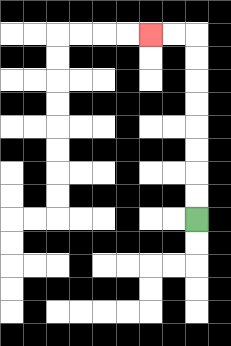{'start': '[8, 9]', 'end': '[6, 1]', 'path_directions': 'U,U,U,U,U,U,U,U,L,L', 'path_coordinates': '[[8, 9], [8, 8], [8, 7], [8, 6], [8, 5], [8, 4], [8, 3], [8, 2], [8, 1], [7, 1], [6, 1]]'}